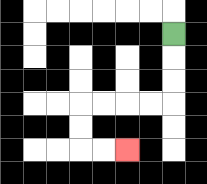{'start': '[7, 1]', 'end': '[5, 6]', 'path_directions': 'D,D,D,L,L,L,L,D,D,R,R', 'path_coordinates': '[[7, 1], [7, 2], [7, 3], [7, 4], [6, 4], [5, 4], [4, 4], [3, 4], [3, 5], [3, 6], [4, 6], [5, 6]]'}